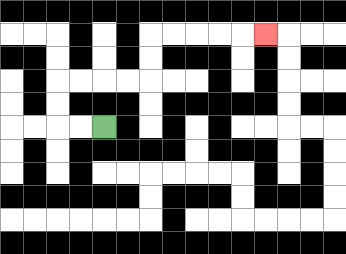{'start': '[4, 5]', 'end': '[11, 1]', 'path_directions': 'L,L,U,U,R,R,R,R,U,U,R,R,R,R,R', 'path_coordinates': '[[4, 5], [3, 5], [2, 5], [2, 4], [2, 3], [3, 3], [4, 3], [5, 3], [6, 3], [6, 2], [6, 1], [7, 1], [8, 1], [9, 1], [10, 1], [11, 1]]'}